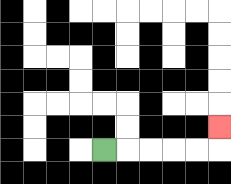{'start': '[4, 6]', 'end': '[9, 5]', 'path_directions': 'R,R,R,R,R,U', 'path_coordinates': '[[4, 6], [5, 6], [6, 6], [7, 6], [8, 6], [9, 6], [9, 5]]'}